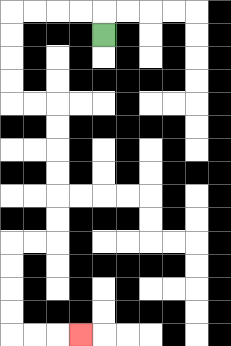{'start': '[4, 1]', 'end': '[3, 14]', 'path_directions': 'U,L,L,L,L,D,D,D,D,R,R,D,D,D,D,D,D,L,L,D,D,D,D,R,R,R', 'path_coordinates': '[[4, 1], [4, 0], [3, 0], [2, 0], [1, 0], [0, 0], [0, 1], [0, 2], [0, 3], [0, 4], [1, 4], [2, 4], [2, 5], [2, 6], [2, 7], [2, 8], [2, 9], [2, 10], [1, 10], [0, 10], [0, 11], [0, 12], [0, 13], [0, 14], [1, 14], [2, 14], [3, 14]]'}